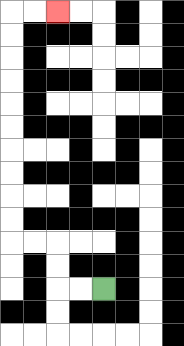{'start': '[4, 12]', 'end': '[2, 0]', 'path_directions': 'L,L,U,U,L,L,U,U,U,U,U,U,U,U,U,U,R,R', 'path_coordinates': '[[4, 12], [3, 12], [2, 12], [2, 11], [2, 10], [1, 10], [0, 10], [0, 9], [0, 8], [0, 7], [0, 6], [0, 5], [0, 4], [0, 3], [0, 2], [0, 1], [0, 0], [1, 0], [2, 0]]'}